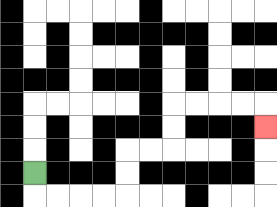{'start': '[1, 7]', 'end': '[11, 5]', 'path_directions': 'D,R,R,R,R,U,U,R,R,U,U,R,R,R,R,D', 'path_coordinates': '[[1, 7], [1, 8], [2, 8], [3, 8], [4, 8], [5, 8], [5, 7], [5, 6], [6, 6], [7, 6], [7, 5], [7, 4], [8, 4], [9, 4], [10, 4], [11, 4], [11, 5]]'}